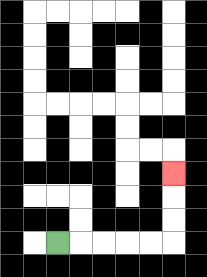{'start': '[2, 10]', 'end': '[7, 7]', 'path_directions': 'R,R,R,R,R,U,U,U', 'path_coordinates': '[[2, 10], [3, 10], [4, 10], [5, 10], [6, 10], [7, 10], [7, 9], [7, 8], [7, 7]]'}